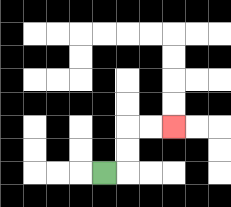{'start': '[4, 7]', 'end': '[7, 5]', 'path_directions': 'R,U,U,R,R', 'path_coordinates': '[[4, 7], [5, 7], [5, 6], [5, 5], [6, 5], [7, 5]]'}